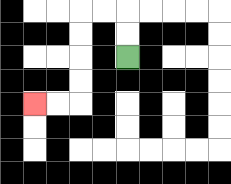{'start': '[5, 2]', 'end': '[1, 4]', 'path_directions': 'U,U,L,L,D,D,D,D,L,L', 'path_coordinates': '[[5, 2], [5, 1], [5, 0], [4, 0], [3, 0], [3, 1], [3, 2], [3, 3], [3, 4], [2, 4], [1, 4]]'}